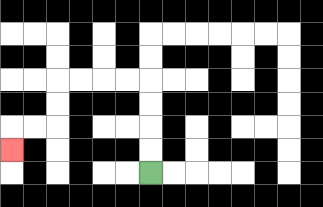{'start': '[6, 7]', 'end': '[0, 6]', 'path_directions': 'U,U,U,U,L,L,L,L,D,D,L,L,D', 'path_coordinates': '[[6, 7], [6, 6], [6, 5], [6, 4], [6, 3], [5, 3], [4, 3], [3, 3], [2, 3], [2, 4], [2, 5], [1, 5], [0, 5], [0, 6]]'}